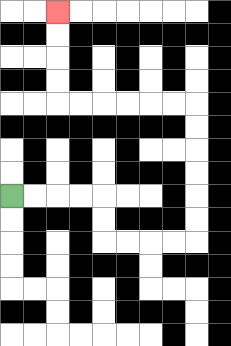{'start': '[0, 8]', 'end': '[2, 0]', 'path_directions': 'R,R,R,R,D,D,R,R,R,R,U,U,U,U,U,U,L,L,L,L,L,L,U,U,U,U', 'path_coordinates': '[[0, 8], [1, 8], [2, 8], [3, 8], [4, 8], [4, 9], [4, 10], [5, 10], [6, 10], [7, 10], [8, 10], [8, 9], [8, 8], [8, 7], [8, 6], [8, 5], [8, 4], [7, 4], [6, 4], [5, 4], [4, 4], [3, 4], [2, 4], [2, 3], [2, 2], [2, 1], [2, 0]]'}